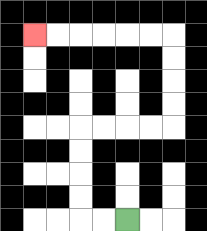{'start': '[5, 9]', 'end': '[1, 1]', 'path_directions': 'L,L,U,U,U,U,R,R,R,R,U,U,U,U,L,L,L,L,L,L', 'path_coordinates': '[[5, 9], [4, 9], [3, 9], [3, 8], [3, 7], [3, 6], [3, 5], [4, 5], [5, 5], [6, 5], [7, 5], [7, 4], [7, 3], [7, 2], [7, 1], [6, 1], [5, 1], [4, 1], [3, 1], [2, 1], [1, 1]]'}